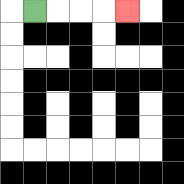{'start': '[1, 0]', 'end': '[5, 0]', 'path_directions': 'R,R,R,R', 'path_coordinates': '[[1, 0], [2, 0], [3, 0], [4, 0], [5, 0]]'}